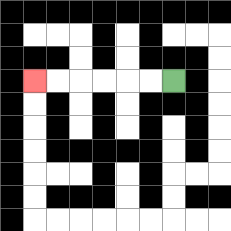{'start': '[7, 3]', 'end': '[1, 3]', 'path_directions': 'L,L,L,L,L,L', 'path_coordinates': '[[7, 3], [6, 3], [5, 3], [4, 3], [3, 3], [2, 3], [1, 3]]'}